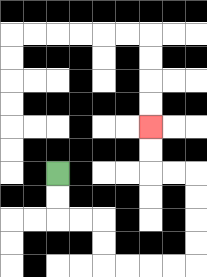{'start': '[2, 7]', 'end': '[6, 5]', 'path_directions': 'D,D,R,R,D,D,R,R,R,R,U,U,U,U,L,L,U,U', 'path_coordinates': '[[2, 7], [2, 8], [2, 9], [3, 9], [4, 9], [4, 10], [4, 11], [5, 11], [6, 11], [7, 11], [8, 11], [8, 10], [8, 9], [8, 8], [8, 7], [7, 7], [6, 7], [6, 6], [6, 5]]'}